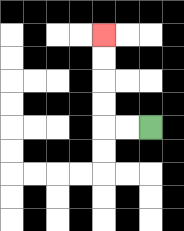{'start': '[6, 5]', 'end': '[4, 1]', 'path_directions': 'L,L,U,U,U,U', 'path_coordinates': '[[6, 5], [5, 5], [4, 5], [4, 4], [4, 3], [4, 2], [4, 1]]'}